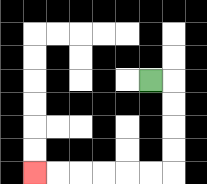{'start': '[6, 3]', 'end': '[1, 7]', 'path_directions': 'R,D,D,D,D,L,L,L,L,L,L', 'path_coordinates': '[[6, 3], [7, 3], [7, 4], [7, 5], [7, 6], [7, 7], [6, 7], [5, 7], [4, 7], [3, 7], [2, 7], [1, 7]]'}